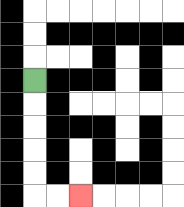{'start': '[1, 3]', 'end': '[3, 8]', 'path_directions': 'D,D,D,D,D,R,R', 'path_coordinates': '[[1, 3], [1, 4], [1, 5], [1, 6], [1, 7], [1, 8], [2, 8], [3, 8]]'}